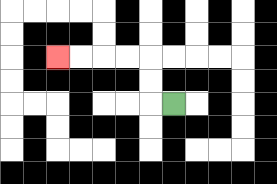{'start': '[7, 4]', 'end': '[2, 2]', 'path_directions': 'L,U,U,L,L,L,L', 'path_coordinates': '[[7, 4], [6, 4], [6, 3], [6, 2], [5, 2], [4, 2], [3, 2], [2, 2]]'}